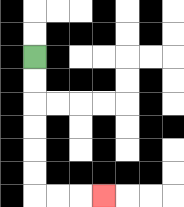{'start': '[1, 2]', 'end': '[4, 8]', 'path_directions': 'D,D,D,D,D,D,R,R,R', 'path_coordinates': '[[1, 2], [1, 3], [1, 4], [1, 5], [1, 6], [1, 7], [1, 8], [2, 8], [3, 8], [4, 8]]'}